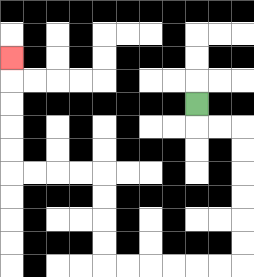{'start': '[8, 4]', 'end': '[0, 2]', 'path_directions': 'D,R,R,D,D,D,D,D,D,L,L,L,L,L,L,U,U,U,U,L,L,L,L,U,U,U,U,U', 'path_coordinates': '[[8, 4], [8, 5], [9, 5], [10, 5], [10, 6], [10, 7], [10, 8], [10, 9], [10, 10], [10, 11], [9, 11], [8, 11], [7, 11], [6, 11], [5, 11], [4, 11], [4, 10], [4, 9], [4, 8], [4, 7], [3, 7], [2, 7], [1, 7], [0, 7], [0, 6], [0, 5], [0, 4], [0, 3], [0, 2]]'}